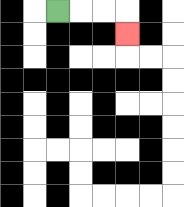{'start': '[2, 0]', 'end': '[5, 1]', 'path_directions': 'R,R,R,D', 'path_coordinates': '[[2, 0], [3, 0], [4, 0], [5, 0], [5, 1]]'}